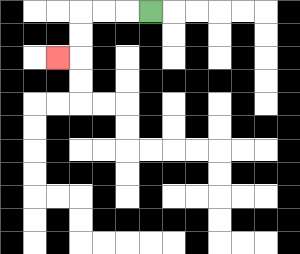{'start': '[6, 0]', 'end': '[2, 2]', 'path_directions': 'L,L,L,D,D,L', 'path_coordinates': '[[6, 0], [5, 0], [4, 0], [3, 0], [3, 1], [3, 2], [2, 2]]'}